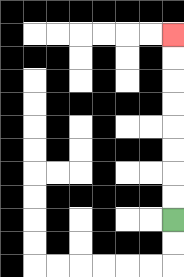{'start': '[7, 9]', 'end': '[7, 1]', 'path_directions': 'U,U,U,U,U,U,U,U', 'path_coordinates': '[[7, 9], [7, 8], [7, 7], [7, 6], [7, 5], [7, 4], [7, 3], [7, 2], [7, 1]]'}